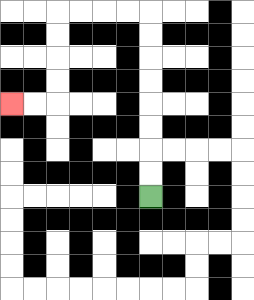{'start': '[6, 8]', 'end': '[0, 4]', 'path_directions': 'U,U,U,U,U,U,U,U,L,L,L,L,D,D,D,D,L,L', 'path_coordinates': '[[6, 8], [6, 7], [6, 6], [6, 5], [6, 4], [6, 3], [6, 2], [6, 1], [6, 0], [5, 0], [4, 0], [3, 0], [2, 0], [2, 1], [2, 2], [2, 3], [2, 4], [1, 4], [0, 4]]'}